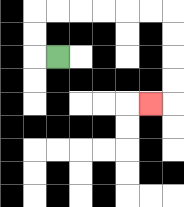{'start': '[2, 2]', 'end': '[6, 4]', 'path_directions': 'L,U,U,R,R,R,R,R,R,D,D,D,D,L', 'path_coordinates': '[[2, 2], [1, 2], [1, 1], [1, 0], [2, 0], [3, 0], [4, 0], [5, 0], [6, 0], [7, 0], [7, 1], [7, 2], [7, 3], [7, 4], [6, 4]]'}